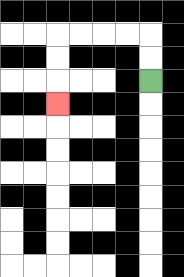{'start': '[6, 3]', 'end': '[2, 4]', 'path_directions': 'U,U,L,L,L,L,D,D,D', 'path_coordinates': '[[6, 3], [6, 2], [6, 1], [5, 1], [4, 1], [3, 1], [2, 1], [2, 2], [2, 3], [2, 4]]'}